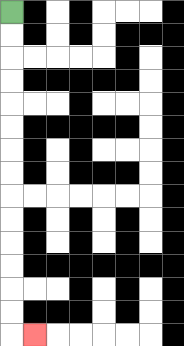{'start': '[0, 0]', 'end': '[1, 14]', 'path_directions': 'D,D,D,D,D,D,D,D,D,D,D,D,D,D,R', 'path_coordinates': '[[0, 0], [0, 1], [0, 2], [0, 3], [0, 4], [0, 5], [0, 6], [0, 7], [0, 8], [0, 9], [0, 10], [0, 11], [0, 12], [0, 13], [0, 14], [1, 14]]'}